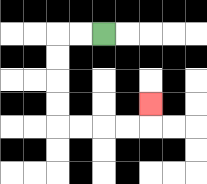{'start': '[4, 1]', 'end': '[6, 4]', 'path_directions': 'L,L,D,D,D,D,R,R,R,R,U', 'path_coordinates': '[[4, 1], [3, 1], [2, 1], [2, 2], [2, 3], [2, 4], [2, 5], [3, 5], [4, 5], [5, 5], [6, 5], [6, 4]]'}